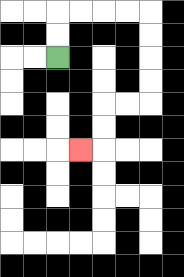{'start': '[2, 2]', 'end': '[3, 6]', 'path_directions': 'U,U,R,R,R,R,D,D,D,D,L,L,D,D,L', 'path_coordinates': '[[2, 2], [2, 1], [2, 0], [3, 0], [4, 0], [5, 0], [6, 0], [6, 1], [6, 2], [6, 3], [6, 4], [5, 4], [4, 4], [4, 5], [4, 6], [3, 6]]'}